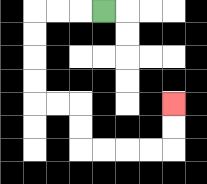{'start': '[4, 0]', 'end': '[7, 4]', 'path_directions': 'L,L,L,D,D,D,D,R,R,D,D,R,R,R,R,U,U', 'path_coordinates': '[[4, 0], [3, 0], [2, 0], [1, 0], [1, 1], [1, 2], [1, 3], [1, 4], [2, 4], [3, 4], [3, 5], [3, 6], [4, 6], [5, 6], [6, 6], [7, 6], [7, 5], [7, 4]]'}